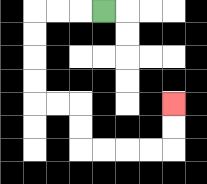{'start': '[4, 0]', 'end': '[7, 4]', 'path_directions': 'L,L,L,D,D,D,D,R,R,D,D,R,R,R,R,U,U', 'path_coordinates': '[[4, 0], [3, 0], [2, 0], [1, 0], [1, 1], [1, 2], [1, 3], [1, 4], [2, 4], [3, 4], [3, 5], [3, 6], [4, 6], [5, 6], [6, 6], [7, 6], [7, 5], [7, 4]]'}